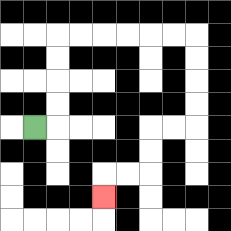{'start': '[1, 5]', 'end': '[4, 8]', 'path_directions': 'R,U,U,U,U,R,R,R,R,R,R,D,D,D,D,L,L,D,D,L,L,D', 'path_coordinates': '[[1, 5], [2, 5], [2, 4], [2, 3], [2, 2], [2, 1], [3, 1], [4, 1], [5, 1], [6, 1], [7, 1], [8, 1], [8, 2], [8, 3], [8, 4], [8, 5], [7, 5], [6, 5], [6, 6], [6, 7], [5, 7], [4, 7], [4, 8]]'}